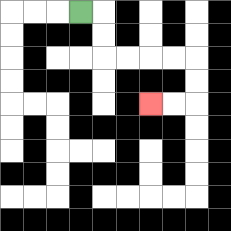{'start': '[3, 0]', 'end': '[6, 4]', 'path_directions': 'R,D,D,R,R,R,R,D,D,L,L', 'path_coordinates': '[[3, 0], [4, 0], [4, 1], [4, 2], [5, 2], [6, 2], [7, 2], [8, 2], [8, 3], [8, 4], [7, 4], [6, 4]]'}